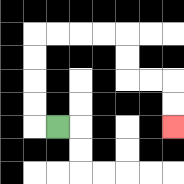{'start': '[2, 5]', 'end': '[7, 5]', 'path_directions': 'L,U,U,U,U,R,R,R,R,D,D,R,R,D,D', 'path_coordinates': '[[2, 5], [1, 5], [1, 4], [1, 3], [1, 2], [1, 1], [2, 1], [3, 1], [4, 1], [5, 1], [5, 2], [5, 3], [6, 3], [7, 3], [7, 4], [7, 5]]'}